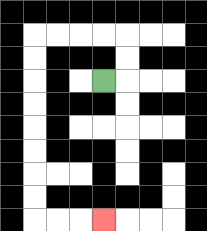{'start': '[4, 3]', 'end': '[4, 9]', 'path_directions': 'R,U,U,L,L,L,L,D,D,D,D,D,D,D,D,R,R,R', 'path_coordinates': '[[4, 3], [5, 3], [5, 2], [5, 1], [4, 1], [3, 1], [2, 1], [1, 1], [1, 2], [1, 3], [1, 4], [1, 5], [1, 6], [1, 7], [1, 8], [1, 9], [2, 9], [3, 9], [4, 9]]'}